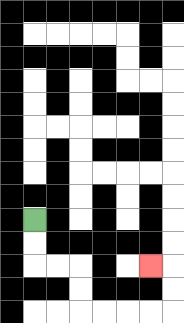{'start': '[1, 9]', 'end': '[6, 11]', 'path_directions': 'D,D,R,R,D,D,R,R,R,R,U,U,L', 'path_coordinates': '[[1, 9], [1, 10], [1, 11], [2, 11], [3, 11], [3, 12], [3, 13], [4, 13], [5, 13], [6, 13], [7, 13], [7, 12], [7, 11], [6, 11]]'}